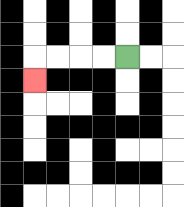{'start': '[5, 2]', 'end': '[1, 3]', 'path_directions': 'L,L,L,L,D', 'path_coordinates': '[[5, 2], [4, 2], [3, 2], [2, 2], [1, 2], [1, 3]]'}